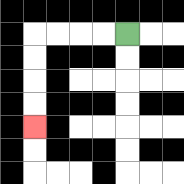{'start': '[5, 1]', 'end': '[1, 5]', 'path_directions': 'L,L,L,L,D,D,D,D', 'path_coordinates': '[[5, 1], [4, 1], [3, 1], [2, 1], [1, 1], [1, 2], [1, 3], [1, 4], [1, 5]]'}